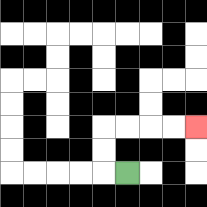{'start': '[5, 7]', 'end': '[8, 5]', 'path_directions': 'L,U,U,R,R,R,R', 'path_coordinates': '[[5, 7], [4, 7], [4, 6], [4, 5], [5, 5], [6, 5], [7, 5], [8, 5]]'}